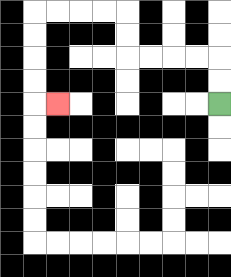{'start': '[9, 4]', 'end': '[2, 4]', 'path_directions': 'U,U,L,L,L,L,U,U,L,L,L,L,D,D,D,D,R', 'path_coordinates': '[[9, 4], [9, 3], [9, 2], [8, 2], [7, 2], [6, 2], [5, 2], [5, 1], [5, 0], [4, 0], [3, 0], [2, 0], [1, 0], [1, 1], [1, 2], [1, 3], [1, 4], [2, 4]]'}